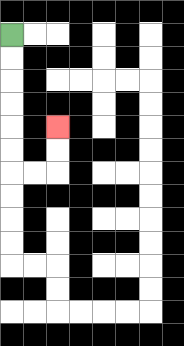{'start': '[0, 1]', 'end': '[2, 5]', 'path_directions': 'D,D,D,D,D,D,R,R,U,U', 'path_coordinates': '[[0, 1], [0, 2], [0, 3], [0, 4], [0, 5], [0, 6], [0, 7], [1, 7], [2, 7], [2, 6], [2, 5]]'}